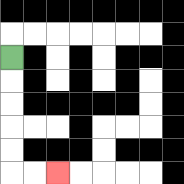{'start': '[0, 2]', 'end': '[2, 7]', 'path_directions': 'D,D,D,D,D,R,R', 'path_coordinates': '[[0, 2], [0, 3], [0, 4], [0, 5], [0, 6], [0, 7], [1, 7], [2, 7]]'}